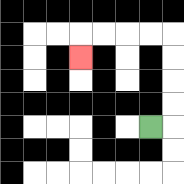{'start': '[6, 5]', 'end': '[3, 2]', 'path_directions': 'R,U,U,U,U,L,L,L,L,D', 'path_coordinates': '[[6, 5], [7, 5], [7, 4], [7, 3], [7, 2], [7, 1], [6, 1], [5, 1], [4, 1], [3, 1], [3, 2]]'}